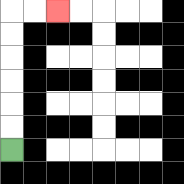{'start': '[0, 6]', 'end': '[2, 0]', 'path_directions': 'U,U,U,U,U,U,R,R', 'path_coordinates': '[[0, 6], [0, 5], [0, 4], [0, 3], [0, 2], [0, 1], [0, 0], [1, 0], [2, 0]]'}